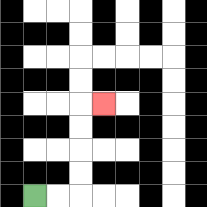{'start': '[1, 8]', 'end': '[4, 4]', 'path_directions': 'R,R,U,U,U,U,R', 'path_coordinates': '[[1, 8], [2, 8], [3, 8], [3, 7], [3, 6], [3, 5], [3, 4], [4, 4]]'}